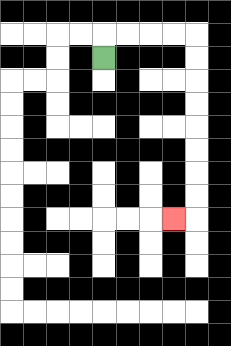{'start': '[4, 2]', 'end': '[7, 9]', 'path_directions': 'U,R,R,R,R,D,D,D,D,D,D,D,D,L', 'path_coordinates': '[[4, 2], [4, 1], [5, 1], [6, 1], [7, 1], [8, 1], [8, 2], [8, 3], [8, 4], [8, 5], [8, 6], [8, 7], [8, 8], [8, 9], [7, 9]]'}